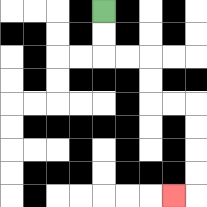{'start': '[4, 0]', 'end': '[7, 8]', 'path_directions': 'D,D,R,R,D,D,R,R,D,D,D,D,L', 'path_coordinates': '[[4, 0], [4, 1], [4, 2], [5, 2], [6, 2], [6, 3], [6, 4], [7, 4], [8, 4], [8, 5], [8, 6], [8, 7], [8, 8], [7, 8]]'}